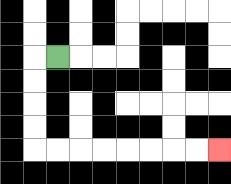{'start': '[2, 2]', 'end': '[9, 6]', 'path_directions': 'L,D,D,D,D,R,R,R,R,R,R,R,R', 'path_coordinates': '[[2, 2], [1, 2], [1, 3], [1, 4], [1, 5], [1, 6], [2, 6], [3, 6], [4, 6], [5, 6], [6, 6], [7, 6], [8, 6], [9, 6]]'}